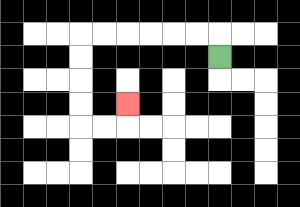{'start': '[9, 2]', 'end': '[5, 4]', 'path_directions': 'U,L,L,L,L,L,L,D,D,D,D,R,R,U', 'path_coordinates': '[[9, 2], [9, 1], [8, 1], [7, 1], [6, 1], [5, 1], [4, 1], [3, 1], [3, 2], [3, 3], [3, 4], [3, 5], [4, 5], [5, 5], [5, 4]]'}